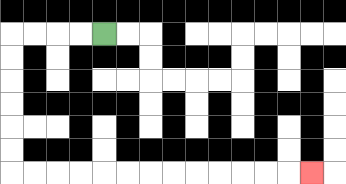{'start': '[4, 1]', 'end': '[13, 7]', 'path_directions': 'L,L,L,L,D,D,D,D,D,D,R,R,R,R,R,R,R,R,R,R,R,R,R', 'path_coordinates': '[[4, 1], [3, 1], [2, 1], [1, 1], [0, 1], [0, 2], [0, 3], [0, 4], [0, 5], [0, 6], [0, 7], [1, 7], [2, 7], [3, 7], [4, 7], [5, 7], [6, 7], [7, 7], [8, 7], [9, 7], [10, 7], [11, 7], [12, 7], [13, 7]]'}